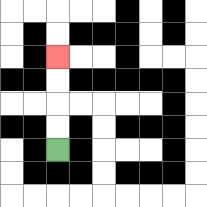{'start': '[2, 6]', 'end': '[2, 2]', 'path_directions': 'U,U,U,U', 'path_coordinates': '[[2, 6], [2, 5], [2, 4], [2, 3], [2, 2]]'}